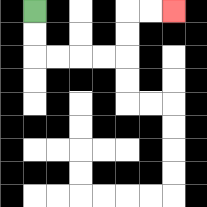{'start': '[1, 0]', 'end': '[7, 0]', 'path_directions': 'D,D,R,R,R,R,U,U,R,R', 'path_coordinates': '[[1, 0], [1, 1], [1, 2], [2, 2], [3, 2], [4, 2], [5, 2], [5, 1], [5, 0], [6, 0], [7, 0]]'}